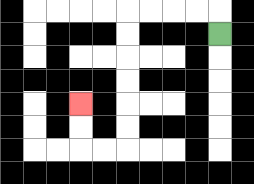{'start': '[9, 1]', 'end': '[3, 4]', 'path_directions': 'U,L,L,L,L,D,D,D,D,D,D,L,L,U,U', 'path_coordinates': '[[9, 1], [9, 0], [8, 0], [7, 0], [6, 0], [5, 0], [5, 1], [5, 2], [5, 3], [5, 4], [5, 5], [5, 6], [4, 6], [3, 6], [3, 5], [3, 4]]'}